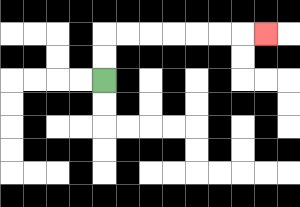{'start': '[4, 3]', 'end': '[11, 1]', 'path_directions': 'U,U,R,R,R,R,R,R,R', 'path_coordinates': '[[4, 3], [4, 2], [4, 1], [5, 1], [6, 1], [7, 1], [8, 1], [9, 1], [10, 1], [11, 1]]'}